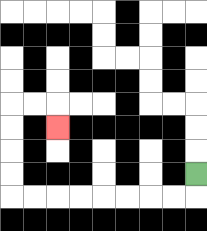{'start': '[8, 7]', 'end': '[2, 5]', 'path_directions': 'D,L,L,L,L,L,L,L,L,U,U,U,U,R,R,D', 'path_coordinates': '[[8, 7], [8, 8], [7, 8], [6, 8], [5, 8], [4, 8], [3, 8], [2, 8], [1, 8], [0, 8], [0, 7], [0, 6], [0, 5], [0, 4], [1, 4], [2, 4], [2, 5]]'}